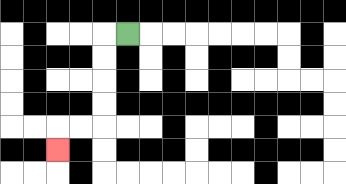{'start': '[5, 1]', 'end': '[2, 6]', 'path_directions': 'L,D,D,D,D,L,L,D', 'path_coordinates': '[[5, 1], [4, 1], [4, 2], [4, 3], [4, 4], [4, 5], [3, 5], [2, 5], [2, 6]]'}